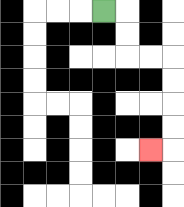{'start': '[4, 0]', 'end': '[6, 6]', 'path_directions': 'R,D,D,R,R,D,D,D,D,L', 'path_coordinates': '[[4, 0], [5, 0], [5, 1], [5, 2], [6, 2], [7, 2], [7, 3], [7, 4], [7, 5], [7, 6], [6, 6]]'}